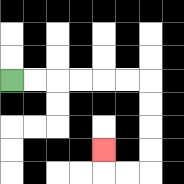{'start': '[0, 3]', 'end': '[4, 6]', 'path_directions': 'R,R,R,R,R,R,D,D,D,D,L,L,U', 'path_coordinates': '[[0, 3], [1, 3], [2, 3], [3, 3], [4, 3], [5, 3], [6, 3], [6, 4], [6, 5], [6, 6], [6, 7], [5, 7], [4, 7], [4, 6]]'}